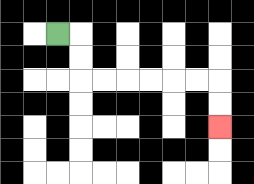{'start': '[2, 1]', 'end': '[9, 5]', 'path_directions': 'R,D,D,R,R,R,R,R,R,D,D', 'path_coordinates': '[[2, 1], [3, 1], [3, 2], [3, 3], [4, 3], [5, 3], [6, 3], [7, 3], [8, 3], [9, 3], [9, 4], [9, 5]]'}